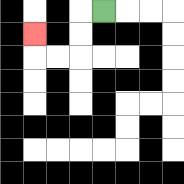{'start': '[4, 0]', 'end': '[1, 1]', 'path_directions': 'L,D,D,L,L,U', 'path_coordinates': '[[4, 0], [3, 0], [3, 1], [3, 2], [2, 2], [1, 2], [1, 1]]'}